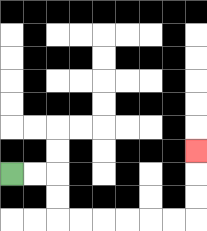{'start': '[0, 7]', 'end': '[8, 6]', 'path_directions': 'R,R,D,D,R,R,R,R,R,R,U,U,U', 'path_coordinates': '[[0, 7], [1, 7], [2, 7], [2, 8], [2, 9], [3, 9], [4, 9], [5, 9], [6, 9], [7, 9], [8, 9], [8, 8], [8, 7], [8, 6]]'}